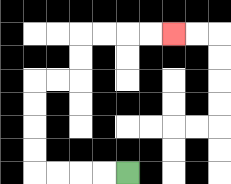{'start': '[5, 7]', 'end': '[7, 1]', 'path_directions': 'L,L,L,L,U,U,U,U,R,R,U,U,R,R,R,R', 'path_coordinates': '[[5, 7], [4, 7], [3, 7], [2, 7], [1, 7], [1, 6], [1, 5], [1, 4], [1, 3], [2, 3], [3, 3], [3, 2], [3, 1], [4, 1], [5, 1], [6, 1], [7, 1]]'}